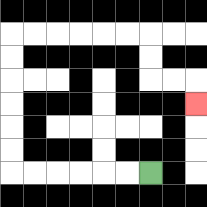{'start': '[6, 7]', 'end': '[8, 4]', 'path_directions': 'L,L,L,L,L,L,U,U,U,U,U,U,R,R,R,R,R,R,D,D,R,R,D', 'path_coordinates': '[[6, 7], [5, 7], [4, 7], [3, 7], [2, 7], [1, 7], [0, 7], [0, 6], [0, 5], [0, 4], [0, 3], [0, 2], [0, 1], [1, 1], [2, 1], [3, 1], [4, 1], [5, 1], [6, 1], [6, 2], [6, 3], [7, 3], [8, 3], [8, 4]]'}